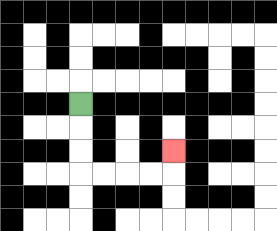{'start': '[3, 4]', 'end': '[7, 6]', 'path_directions': 'D,D,D,R,R,R,R,U', 'path_coordinates': '[[3, 4], [3, 5], [3, 6], [3, 7], [4, 7], [5, 7], [6, 7], [7, 7], [7, 6]]'}